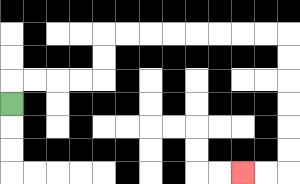{'start': '[0, 4]', 'end': '[10, 7]', 'path_directions': 'U,R,R,R,R,U,U,R,R,R,R,R,R,R,R,D,D,D,D,D,D,L,L', 'path_coordinates': '[[0, 4], [0, 3], [1, 3], [2, 3], [3, 3], [4, 3], [4, 2], [4, 1], [5, 1], [6, 1], [7, 1], [8, 1], [9, 1], [10, 1], [11, 1], [12, 1], [12, 2], [12, 3], [12, 4], [12, 5], [12, 6], [12, 7], [11, 7], [10, 7]]'}